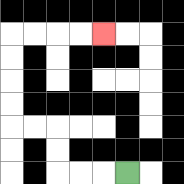{'start': '[5, 7]', 'end': '[4, 1]', 'path_directions': 'L,L,L,U,U,L,L,U,U,U,U,R,R,R,R', 'path_coordinates': '[[5, 7], [4, 7], [3, 7], [2, 7], [2, 6], [2, 5], [1, 5], [0, 5], [0, 4], [0, 3], [0, 2], [0, 1], [1, 1], [2, 1], [3, 1], [4, 1]]'}